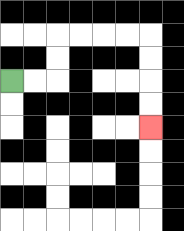{'start': '[0, 3]', 'end': '[6, 5]', 'path_directions': 'R,R,U,U,R,R,R,R,D,D,D,D', 'path_coordinates': '[[0, 3], [1, 3], [2, 3], [2, 2], [2, 1], [3, 1], [4, 1], [5, 1], [6, 1], [6, 2], [6, 3], [6, 4], [6, 5]]'}